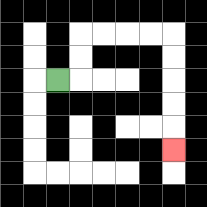{'start': '[2, 3]', 'end': '[7, 6]', 'path_directions': 'R,U,U,R,R,R,R,D,D,D,D,D', 'path_coordinates': '[[2, 3], [3, 3], [3, 2], [3, 1], [4, 1], [5, 1], [6, 1], [7, 1], [7, 2], [7, 3], [7, 4], [7, 5], [7, 6]]'}